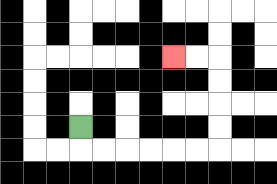{'start': '[3, 5]', 'end': '[7, 2]', 'path_directions': 'D,R,R,R,R,R,R,U,U,U,U,L,L', 'path_coordinates': '[[3, 5], [3, 6], [4, 6], [5, 6], [6, 6], [7, 6], [8, 6], [9, 6], [9, 5], [9, 4], [9, 3], [9, 2], [8, 2], [7, 2]]'}